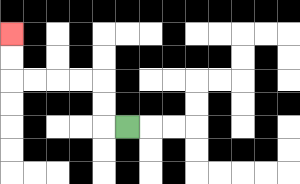{'start': '[5, 5]', 'end': '[0, 1]', 'path_directions': 'L,U,U,L,L,L,L,U,U', 'path_coordinates': '[[5, 5], [4, 5], [4, 4], [4, 3], [3, 3], [2, 3], [1, 3], [0, 3], [0, 2], [0, 1]]'}